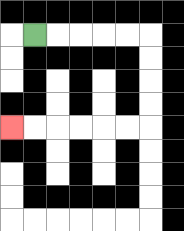{'start': '[1, 1]', 'end': '[0, 5]', 'path_directions': 'R,R,R,R,R,D,D,D,D,L,L,L,L,L,L', 'path_coordinates': '[[1, 1], [2, 1], [3, 1], [4, 1], [5, 1], [6, 1], [6, 2], [6, 3], [6, 4], [6, 5], [5, 5], [4, 5], [3, 5], [2, 5], [1, 5], [0, 5]]'}